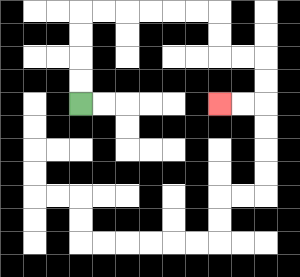{'start': '[3, 4]', 'end': '[9, 4]', 'path_directions': 'U,U,U,U,R,R,R,R,R,R,D,D,R,R,D,D,L,L', 'path_coordinates': '[[3, 4], [3, 3], [3, 2], [3, 1], [3, 0], [4, 0], [5, 0], [6, 0], [7, 0], [8, 0], [9, 0], [9, 1], [9, 2], [10, 2], [11, 2], [11, 3], [11, 4], [10, 4], [9, 4]]'}